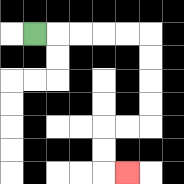{'start': '[1, 1]', 'end': '[5, 7]', 'path_directions': 'R,R,R,R,R,D,D,D,D,L,L,D,D,R', 'path_coordinates': '[[1, 1], [2, 1], [3, 1], [4, 1], [5, 1], [6, 1], [6, 2], [6, 3], [6, 4], [6, 5], [5, 5], [4, 5], [4, 6], [4, 7], [5, 7]]'}